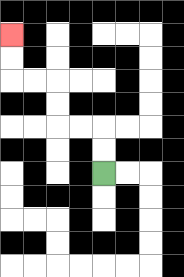{'start': '[4, 7]', 'end': '[0, 1]', 'path_directions': 'U,U,L,L,U,U,L,L,U,U', 'path_coordinates': '[[4, 7], [4, 6], [4, 5], [3, 5], [2, 5], [2, 4], [2, 3], [1, 3], [0, 3], [0, 2], [0, 1]]'}